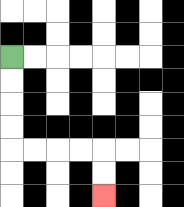{'start': '[0, 2]', 'end': '[4, 8]', 'path_directions': 'D,D,D,D,R,R,R,R,D,D', 'path_coordinates': '[[0, 2], [0, 3], [0, 4], [0, 5], [0, 6], [1, 6], [2, 6], [3, 6], [4, 6], [4, 7], [4, 8]]'}